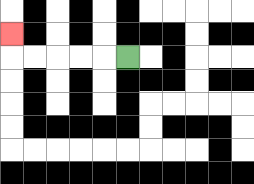{'start': '[5, 2]', 'end': '[0, 1]', 'path_directions': 'L,L,L,L,L,U', 'path_coordinates': '[[5, 2], [4, 2], [3, 2], [2, 2], [1, 2], [0, 2], [0, 1]]'}